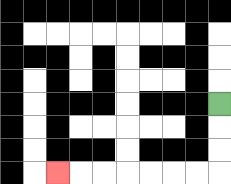{'start': '[9, 4]', 'end': '[2, 7]', 'path_directions': 'D,D,D,L,L,L,L,L,L,L', 'path_coordinates': '[[9, 4], [9, 5], [9, 6], [9, 7], [8, 7], [7, 7], [6, 7], [5, 7], [4, 7], [3, 7], [2, 7]]'}